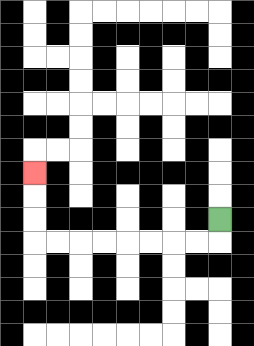{'start': '[9, 9]', 'end': '[1, 7]', 'path_directions': 'D,L,L,L,L,L,L,L,L,U,U,U', 'path_coordinates': '[[9, 9], [9, 10], [8, 10], [7, 10], [6, 10], [5, 10], [4, 10], [3, 10], [2, 10], [1, 10], [1, 9], [1, 8], [1, 7]]'}